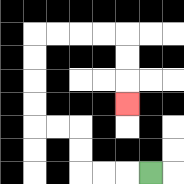{'start': '[6, 7]', 'end': '[5, 4]', 'path_directions': 'L,L,L,U,U,L,L,U,U,U,U,R,R,R,R,D,D,D', 'path_coordinates': '[[6, 7], [5, 7], [4, 7], [3, 7], [3, 6], [3, 5], [2, 5], [1, 5], [1, 4], [1, 3], [1, 2], [1, 1], [2, 1], [3, 1], [4, 1], [5, 1], [5, 2], [5, 3], [5, 4]]'}